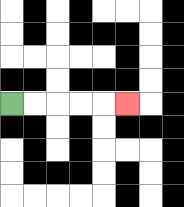{'start': '[0, 4]', 'end': '[5, 4]', 'path_directions': 'R,R,R,R,R', 'path_coordinates': '[[0, 4], [1, 4], [2, 4], [3, 4], [4, 4], [5, 4]]'}